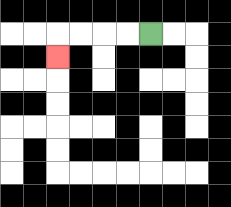{'start': '[6, 1]', 'end': '[2, 2]', 'path_directions': 'L,L,L,L,D', 'path_coordinates': '[[6, 1], [5, 1], [4, 1], [3, 1], [2, 1], [2, 2]]'}